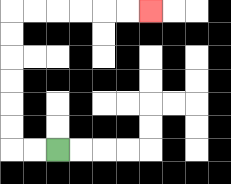{'start': '[2, 6]', 'end': '[6, 0]', 'path_directions': 'L,L,U,U,U,U,U,U,R,R,R,R,R,R', 'path_coordinates': '[[2, 6], [1, 6], [0, 6], [0, 5], [0, 4], [0, 3], [0, 2], [0, 1], [0, 0], [1, 0], [2, 0], [3, 0], [4, 0], [5, 0], [6, 0]]'}